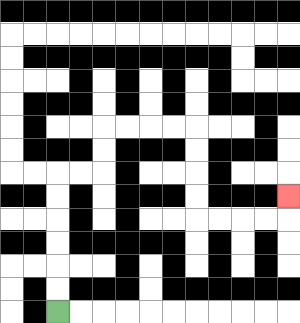{'start': '[2, 13]', 'end': '[12, 8]', 'path_directions': 'U,U,U,U,U,U,R,R,U,U,R,R,R,R,D,D,D,D,R,R,R,R,U', 'path_coordinates': '[[2, 13], [2, 12], [2, 11], [2, 10], [2, 9], [2, 8], [2, 7], [3, 7], [4, 7], [4, 6], [4, 5], [5, 5], [6, 5], [7, 5], [8, 5], [8, 6], [8, 7], [8, 8], [8, 9], [9, 9], [10, 9], [11, 9], [12, 9], [12, 8]]'}